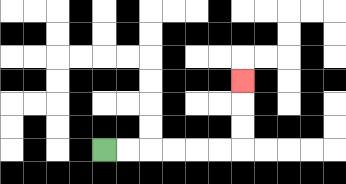{'start': '[4, 6]', 'end': '[10, 3]', 'path_directions': 'R,R,R,R,R,R,U,U,U', 'path_coordinates': '[[4, 6], [5, 6], [6, 6], [7, 6], [8, 6], [9, 6], [10, 6], [10, 5], [10, 4], [10, 3]]'}